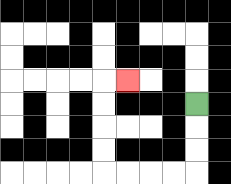{'start': '[8, 4]', 'end': '[5, 3]', 'path_directions': 'D,D,D,L,L,L,L,U,U,U,U,R', 'path_coordinates': '[[8, 4], [8, 5], [8, 6], [8, 7], [7, 7], [6, 7], [5, 7], [4, 7], [4, 6], [4, 5], [4, 4], [4, 3], [5, 3]]'}